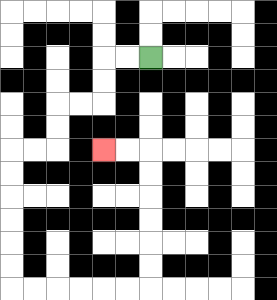{'start': '[6, 2]', 'end': '[4, 6]', 'path_directions': 'L,L,D,D,L,L,D,D,L,L,D,D,D,D,D,D,R,R,R,R,R,R,U,U,U,U,U,U,L,L', 'path_coordinates': '[[6, 2], [5, 2], [4, 2], [4, 3], [4, 4], [3, 4], [2, 4], [2, 5], [2, 6], [1, 6], [0, 6], [0, 7], [0, 8], [0, 9], [0, 10], [0, 11], [0, 12], [1, 12], [2, 12], [3, 12], [4, 12], [5, 12], [6, 12], [6, 11], [6, 10], [6, 9], [6, 8], [6, 7], [6, 6], [5, 6], [4, 6]]'}